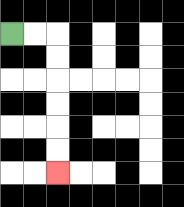{'start': '[0, 1]', 'end': '[2, 7]', 'path_directions': 'R,R,D,D,D,D,D,D', 'path_coordinates': '[[0, 1], [1, 1], [2, 1], [2, 2], [2, 3], [2, 4], [2, 5], [2, 6], [2, 7]]'}